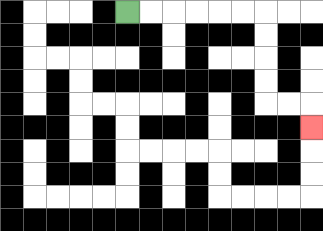{'start': '[5, 0]', 'end': '[13, 5]', 'path_directions': 'R,R,R,R,R,R,D,D,D,D,R,R,D', 'path_coordinates': '[[5, 0], [6, 0], [7, 0], [8, 0], [9, 0], [10, 0], [11, 0], [11, 1], [11, 2], [11, 3], [11, 4], [12, 4], [13, 4], [13, 5]]'}